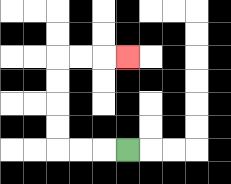{'start': '[5, 6]', 'end': '[5, 2]', 'path_directions': 'L,L,L,U,U,U,U,R,R,R', 'path_coordinates': '[[5, 6], [4, 6], [3, 6], [2, 6], [2, 5], [2, 4], [2, 3], [2, 2], [3, 2], [4, 2], [5, 2]]'}